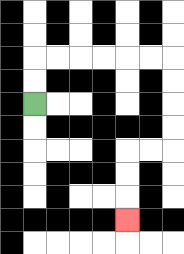{'start': '[1, 4]', 'end': '[5, 9]', 'path_directions': 'U,U,R,R,R,R,R,R,D,D,D,D,L,L,D,D,D', 'path_coordinates': '[[1, 4], [1, 3], [1, 2], [2, 2], [3, 2], [4, 2], [5, 2], [6, 2], [7, 2], [7, 3], [7, 4], [7, 5], [7, 6], [6, 6], [5, 6], [5, 7], [5, 8], [5, 9]]'}